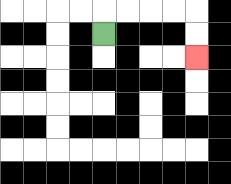{'start': '[4, 1]', 'end': '[8, 2]', 'path_directions': 'U,R,R,R,R,D,D', 'path_coordinates': '[[4, 1], [4, 0], [5, 0], [6, 0], [7, 0], [8, 0], [8, 1], [8, 2]]'}